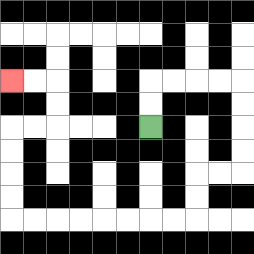{'start': '[6, 5]', 'end': '[0, 3]', 'path_directions': 'U,U,R,R,R,R,D,D,D,D,L,L,D,D,L,L,L,L,L,L,L,L,U,U,U,U,R,R,U,U,L,L', 'path_coordinates': '[[6, 5], [6, 4], [6, 3], [7, 3], [8, 3], [9, 3], [10, 3], [10, 4], [10, 5], [10, 6], [10, 7], [9, 7], [8, 7], [8, 8], [8, 9], [7, 9], [6, 9], [5, 9], [4, 9], [3, 9], [2, 9], [1, 9], [0, 9], [0, 8], [0, 7], [0, 6], [0, 5], [1, 5], [2, 5], [2, 4], [2, 3], [1, 3], [0, 3]]'}